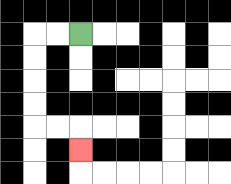{'start': '[3, 1]', 'end': '[3, 6]', 'path_directions': 'L,L,D,D,D,D,R,R,D', 'path_coordinates': '[[3, 1], [2, 1], [1, 1], [1, 2], [1, 3], [1, 4], [1, 5], [2, 5], [3, 5], [3, 6]]'}